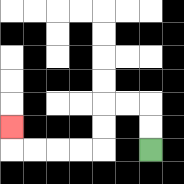{'start': '[6, 6]', 'end': '[0, 5]', 'path_directions': 'U,U,L,L,D,D,L,L,L,L,U', 'path_coordinates': '[[6, 6], [6, 5], [6, 4], [5, 4], [4, 4], [4, 5], [4, 6], [3, 6], [2, 6], [1, 6], [0, 6], [0, 5]]'}